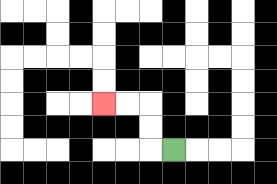{'start': '[7, 6]', 'end': '[4, 4]', 'path_directions': 'L,U,U,L,L', 'path_coordinates': '[[7, 6], [6, 6], [6, 5], [6, 4], [5, 4], [4, 4]]'}